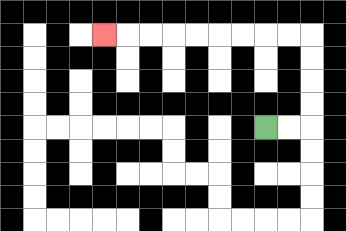{'start': '[11, 5]', 'end': '[4, 1]', 'path_directions': 'R,R,U,U,U,U,L,L,L,L,L,L,L,L,L', 'path_coordinates': '[[11, 5], [12, 5], [13, 5], [13, 4], [13, 3], [13, 2], [13, 1], [12, 1], [11, 1], [10, 1], [9, 1], [8, 1], [7, 1], [6, 1], [5, 1], [4, 1]]'}